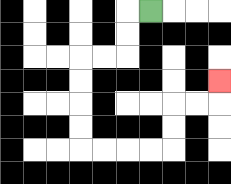{'start': '[6, 0]', 'end': '[9, 3]', 'path_directions': 'L,D,D,L,L,D,D,D,D,R,R,R,R,U,U,R,R,U', 'path_coordinates': '[[6, 0], [5, 0], [5, 1], [5, 2], [4, 2], [3, 2], [3, 3], [3, 4], [3, 5], [3, 6], [4, 6], [5, 6], [6, 6], [7, 6], [7, 5], [7, 4], [8, 4], [9, 4], [9, 3]]'}